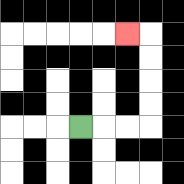{'start': '[3, 5]', 'end': '[5, 1]', 'path_directions': 'R,R,R,U,U,U,U,L', 'path_coordinates': '[[3, 5], [4, 5], [5, 5], [6, 5], [6, 4], [6, 3], [6, 2], [6, 1], [5, 1]]'}